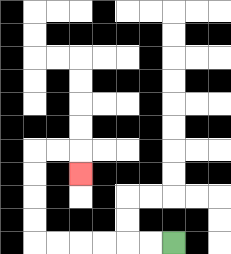{'start': '[7, 10]', 'end': '[3, 7]', 'path_directions': 'L,L,L,L,L,L,U,U,U,U,R,R,D', 'path_coordinates': '[[7, 10], [6, 10], [5, 10], [4, 10], [3, 10], [2, 10], [1, 10], [1, 9], [1, 8], [1, 7], [1, 6], [2, 6], [3, 6], [3, 7]]'}